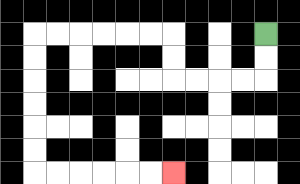{'start': '[11, 1]', 'end': '[7, 7]', 'path_directions': 'D,D,L,L,L,L,U,U,L,L,L,L,L,L,D,D,D,D,D,D,R,R,R,R,R,R', 'path_coordinates': '[[11, 1], [11, 2], [11, 3], [10, 3], [9, 3], [8, 3], [7, 3], [7, 2], [7, 1], [6, 1], [5, 1], [4, 1], [3, 1], [2, 1], [1, 1], [1, 2], [1, 3], [1, 4], [1, 5], [1, 6], [1, 7], [2, 7], [3, 7], [4, 7], [5, 7], [6, 7], [7, 7]]'}